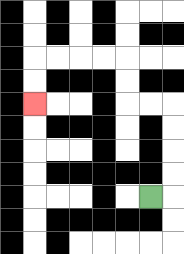{'start': '[6, 8]', 'end': '[1, 4]', 'path_directions': 'R,U,U,U,U,L,L,U,U,L,L,L,L,D,D', 'path_coordinates': '[[6, 8], [7, 8], [7, 7], [7, 6], [7, 5], [7, 4], [6, 4], [5, 4], [5, 3], [5, 2], [4, 2], [3, 2], [2, 2], [1, 2], [1, 3], [1, 4]]'}